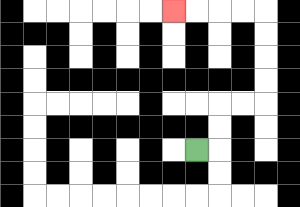{'start': '[8, 6]', 'end': '[7, 0]', 'path_directions': 'R,U,U,R,R,U,U,U,U,L,L,L,L', 'path_coordinates': '[[8, 6], [9, 6], [9, 5], [9, 4], [10, 4], [11, 4], [11, 3], [11, 2], [11, 1], [11, 0], [10, 0], [9, 0], [8, 0], [7, 0]]'}